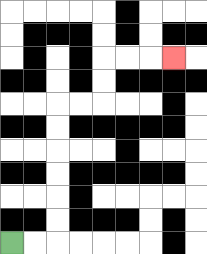{'start': '[0, 10]', 'end': '[7, 2]', 'path_directions': 'R,R,U,U,U,U,U,U,R,R,U,U,R,R,R', 'path_coordinates': '[[0, 10], [1, 10], [2, 10], [2, 9], [2, 8], [2, 7], [2, 6], [2, 5], [2, 4], [3, 4], [4, 4], [4, 3], [4, 2], [5, 2], [6, 2], [7, 2]]'}